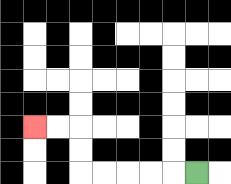{'start': '[8, 7]', 'end': '[1, 5]', 'path_directions': 'L,L,L,L,L,U,U,L,L', 'path_coordinates': '[[8, 7], [7, 7], [6, 7], [5, 7], [4, 7], [3, 7], [3, 6], [3, 5], [2, 5], [1, 5]]'}